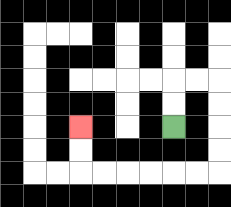{'start': '[7, 5]', 'end': '[3, 5]', 'path_directions': 'U,U,R,R,D,D,D,D,L,L,L,L,L,L,U,U', 'path_coordinates': '[[7, 5], [7, 4], [7, 3], [8, 3], [9, 3], [9, 4], [9, 5], [9, 6], [9, 7], [8, 7], [7, 7], [6, 7], [5, 7], [4, 7], [3, 7], [3, 6], [3, 5]]'}